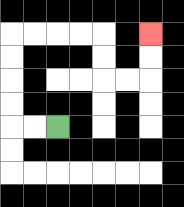{'start': '[2, 5]', 'end': '[6, 1]', 'path_directions': 'L,L,U,U,U,U,R,R,R,R,D,D,R,R,U,U', 'path_coordinates': '[[2, 5], [1, 5], [0, 5], [0, 4], [0, 3], [0, 2], [0, 1], [1, 1], [2, 1], [3, 1], [4, 1], [4, 2], [4, 3], [5, 3], [6, 3], [6, 2], [6, 1]]'}